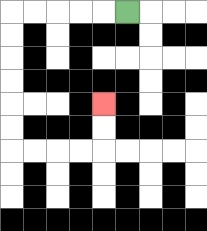{'start': '[5, 0]', 'end': '[4, 4]', 'path_directions': 'L,L,L,L,L,D,D,D,D,D,D,R,R,R,R,U,U', 'path_coordinates': '[[5, 0], [4, 0], [3, 0], [2, 0], [1, 0], [0, 0], [0, 1], [0, 2], [0, 3], [0, 4], [0, 5], [0, 6], [1, 6], [2, 6], [3, 6], [4, 6], [4, 5], [4, 4]]'}